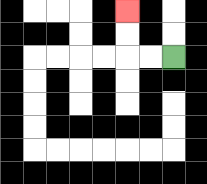{'start': '[7, 2]', 'end': '[5, 0]', 'path_directions': 'L,L,U,U', 'path_coordinates': '[[7, 2], [6, 2], [5, 2], [5, 1], [5, 0]]'}